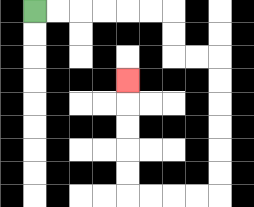{'start': '[1, 0]', 'end': '[5, 3]', 'path_directions': 'R,R,R,R,R,R,D,D,R,R,D,D,D,D,D,D,L,L,L,L,U,U,U,U,U', 'path_coordinates': '[[1, 0], [2, 0], [3, 0], [4, 0], [5, 0], [6, 0], [7, 0], [7, 1], [7, 2], [8, 2], [9, 2], [9, 3], [9, 4], [9, 5], [9, 6], [9, 7], [9, 8], [8, 8], [7, 8], [6, 8], [5, 8], [5, 7], [5, 6], [5, 5], [5, 4], [5, 3]]'}